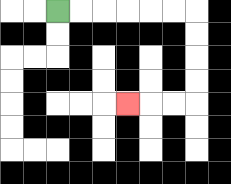{'start': '[2, 0]', 'end': '[5, 4]', 'path_directions': 'R,R,R,R,R,R,D,D,D,D,L,L,L', 'path_coordinates': '[[2, 0], [3, 0], [4, 0], [5, 0], [6, 0], [7, 0], [8, 0], [8, 1], [8, 2], [8, 3], [8, 4], [7, 4], [6, 4], [5, 4]]'}